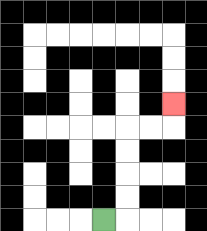{'start': '[4, 9]', 'end': '[7, 4]', 'path_directions': 'R,U,U,U,U,R,R,U', 'path_coordinates': '[[4, 9], [5, 9], [5, 8], [5, 7], [5, 6], [5, 5], [6, 5], [7, 5], [7, 4]]'}